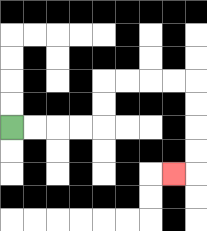{'start': '[0, 5]', 'end': '[7, 7]', 'path_directions': 'R,R,R,R,U,U,R,R,R,R,D,D,D,D,L', 'path_coordinates': '[[0, 5], [1, 5], [2, 5], [3, 5], [4, 5], [4, 4], [4, 3], [5, 3], [6, 3], [7, 3], [8, 3], [8, 4], [8, 5], [8, 6], [8, 7], [7, 7]]'}